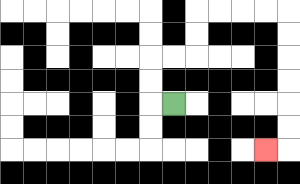{'start': '[7, 4]', 'end': '[11, 6]', 'path_directions': 'L,U,U,R,R,U,U,R,R,R,R,D,D,D,D,D,D,L', 'path_coordinates': '[[7, 4], [6, 4], [6, 3], [6, 2], [7, 2], [8, 2], [8, 1], [8, 0], [9, 0], [10, 0], [11, 0], [12, 0], [12, 1], [12, 2], [12, 3], [12, 4], [12, 5], [12, 6], [11, 6]]'}